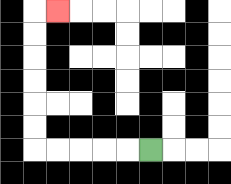{'start': '[6, 6]', 'end': '[2, 0]', 'path_directions': 'L,L,L,L,L,U,U,U,U,U,U,R', 'path_coordinates': '[[6, 6], [5, 6], [4, 6], [3, 6], [2, 6], [1, 6], [1, 5], [1, 4], [1, 3], [1, 2], [1, 1], [1, 0], [2, 0]]'}